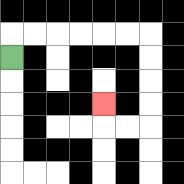{'start': '[0, 2]', 'end': '[4, 4]', 'path_directions': 'U,R,R,R,R,R,R,D,D,D,D,L,L,U', 'path_coordinates': '[[0, 2], [0, 1], [1, 1], [2, 1], [3, 1], [4, 1], [5, 1], [6, 1], [6, 2], [6, 3], [6, 4], [6, 5], [5, 5], [4, 5], [4, 4]]'}